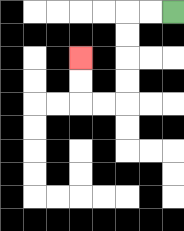{'start': '[7, 0]', 'end': '[3, 2]', 'path_directions': 'L,L,D,D,D,D,L,L,U,U', 'path_coordinates': '[[7, 0], [6, 0], [5, 0], [5, 1], [5, 2], [5, 3], [5, 4], [4, 4], [3, 4], [3, 3], [3, 2]]'}